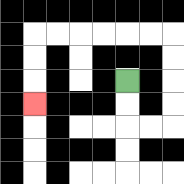{'start': '[5, 3]', 'end': '[1, 4]', 'path_directions': 'D,D,R,R,U,U,U,U,L,L,L,L,L,L,D,D,D', 'path_coordinates': '[[5, 3], [5, 4], [5, 5], [6, 5], [7, 5], [7, 4], [7, 3], [7, 2], [7, 1], [6, 1], [5, 1], [4, 1], [3, 1], [2, 1], [1, 1], [1, 2], [1, 3], [1, 4]]'}